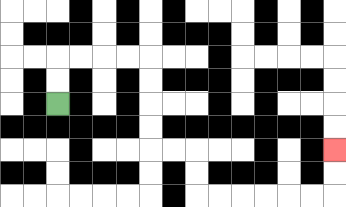{'start': '[2, 4]', 'end': '[14, 6]', 'path_directions': 'U,U,R,R,R,R,D,D,D,D,R,R,D,D,R,R,R,R,R,R,U,U', 'path_coordinates': '[[2, 4], [2, 3], [2, 2], [3, 2], [4, 2], [5, 2], [6, 2], [6, 3], [6, 4], [6, 5], [6, 6], [7, 6], [8, 6], [8, 7], [8, 8], [9, 8], [10, 8], [11, 8], [12, 8], [13, 8], [14, 8], [14, 7], [14, 6]]'}